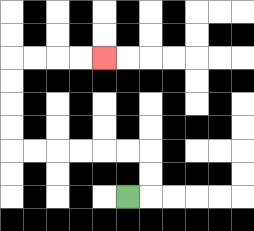{'start': '[5, 8]', 'end': '[4, 2]', 'path_directions': 'R,U,U,L,L,L,L,L,L,U,U,U,U,R,R,R,R', 'path_coordinates': '[[5, 8], [6, 8], [6, 7], [6, 6], [5, 6], [4, 6], [3, 6], [2, 6], [1, 6], [0, 6], [0, 5], [0, 4], [0, 3], [0, 2], [1, 2], [2, 2], [3, 2], [4, 2]]'}